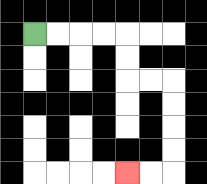{'start': '[1, 1]', 'end': '[5, 7]', 'path_directions': 'R,R,R,R,D,D,R,R,D,D,D,D,L,L', 'path_coordinates': '[[1, 1], [2, 1], [3, 1], [4, 1], [5, 1], [5, 2], [5, 3], [6, 3], [7, 3], [7, 4], [7, 5], [7, 6], [7, 7], [6, 7], [5, 7]]'}